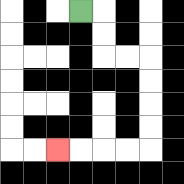{'start': '[3, 0]', 'end': '[2, 6]', 'path_directions': 'R,D,D,R,R,D,D,D,D,L,L,L,L', 'path_coordinates': '[[3, 0], [4, 0], [4, 1], [4, 2], [5, 2], [6, 2], [6, 3], [6, 4], [6, 5], [6, 6], [5, 6], [4, 6], [3, 6], [2, 6]]'}